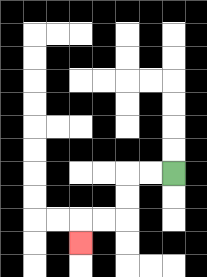{'start': '[7, 7]', 'end': '[3, 10]', 'path_directions': 'L,L,D,D,L,L,D', 'path_coordinates': '[[7, 7], [6, 7], [5, 7], [5, 8], [5, 9], [4, 9], [3, 9], [3, 10]]'}